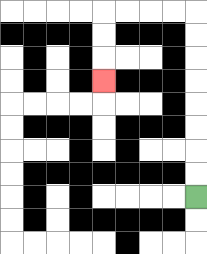{'start': '[8, 8]', 'end': '[4, 3]', 'path_directions': 'U,U,U,U,U,U,U,U,L,L,L,L,D,D,D', 'path_coordinates': '[[8, 8], [8, 7], [8, 6], [8, 5], [8, 4], [8, 3], [8, 2], [8, 1], [8, 0], [7, 0], [6, 0], [5, 0], [4, 0], [4, 1], [4, 2], [4, 3]]'}